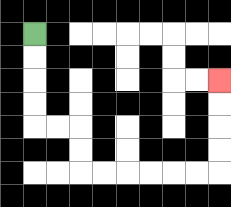{'start': '[1, 1]', 'end': '[9, 3]', 'path_directions': 'D,D,D,D,R,R,D,D,R,R,R,R,R,R,U,U,U,U', 'path_coordinates': '[[1, 1], [1, 2], [1, 3], [1, 4], [1, 5], [2, 5], [3, 5], [3, 6], [3, 7], [4, 7], [5, 7], [6, 7], [7, 7], [8, 7], [9, 7], [9, 6], [9, 5], [9, 4], [9, 3]]'}